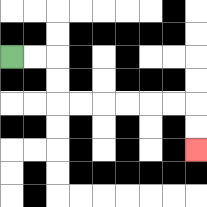{'start': '[0, 2]', 'end': '[8, 6]', 'path_directions': 'R,R,D,D,R,R,R,R,R,R,D,D', 'path_coordinates': '[[0, 2], [1, 2], [2, 2], [2, 3], [2, 4], [3, 4], [4, 4], [5, 4], [6, 4], [7, 4], [8, 4], [8, 5], [8, 6]]'}